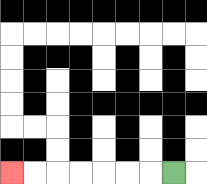{'start': '[7, 7]', 'end': '[0, 7]', 'path_directions': 'L,L,L,L,L,L,L', 'path_coordinates': '[[7, 7], [6, 7], [5, 7], [4, 7], [3, 7], [2, 7], [1, 7], [0, 7]]'}